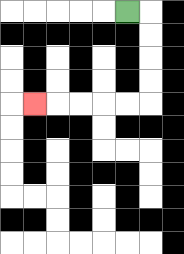{'start': '[5, 0]', 'end': '[1, 4]', 'path_directions': 'R,D,D,D,D,L,L,L,L,L', 'path_coordinates': '[[5, 0], [6, 0], [6, 1], [6, 2], [6, 3], [6, 4], [5, 4], [4, 4], [3, 4], [2, 4], [1, 4]]'}